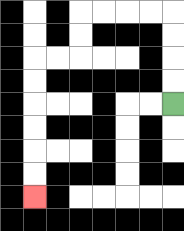{'start': '[7, 4]', 'end': '[1, 8]', 'path_directions': 'U,U,U,U,L,L,L,L,D,D,L,L,D,D,D,D,D,D', 'path_coordinates': '[[7, 4], [7, 3], [7, 2], [7, 1], [7, 0], [6, 0], [5, 0], [4, 0], [3, 0], [3, 1], [3, 2], [2, 2], [1, 2], [1, 3], [1, 4], [1, 5], [1, 6], [1, 7], [1, 8]]'}